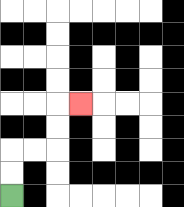{'start': '[0, 8]', 'end': '[3, 4]', 'path_directions': 'U,U,R,R,U,U,R', 'path_coordinates': '[[0, 8], [0, 7], [0, 6], [1, 6], [2, 6], [2, 5], [2, 4], [3, 4]]'}